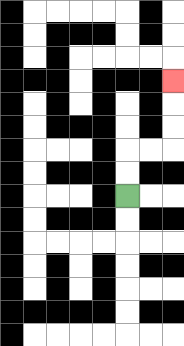{'start': '[5, 8]', 'end': '[7, 3]', 'path_directions': 'U,U,R,R,U,U,U', 'path_coordinates': '[[5, 8], [5, 7], [5, 6], [6, 6], [7, 6], [7, 5], [7, 4], [7, 3]]'}